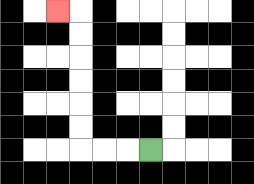{'start': '[6, 6]', 'end': '[2, 0]', 'path_directions': 'L,L,L,U,U,U,U,U,U,L', 'path_coordinates': '[[6, 6], [5, 6], [4, 6], [3, 6], [3, 5], [3, 4], [3, 3], [3, 2], [3, 1], [3, 0], [2, 0]]'}